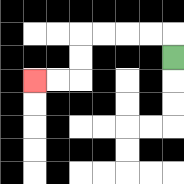{'start': '[7, 2]', 'end': '[1, 3]', 'path_directions': 'U,L,L,L,L,D,D,L,L', 'path_coordinates': '[[7, 2], [7, 1], [6, 1], [5, 1], [4, 1], [3, 1], [3, 2], [3, 3], [2, 3], [1, 3]]'}